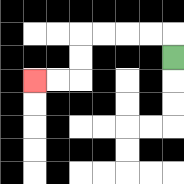{'start': '[7, 2]', 'end': '[1, 3]', 'path_directions': 'U,L,L,L,L,D,D,L,L', 'path_coordinates': '[[7, 2], [7, 1], [6, 1], [5, 1], [4, 1], [3, 1], [3, 2], [3, 3], [2, 3], [1, 3]]'}